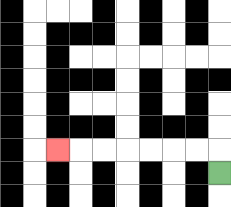{'start': '[9, 7]', 'end': '[2, 6]', 'path_directions': 'U,L,L,L,L,L,L,L', 'path_coordinates': '[[9, 7], [9, 6], [8, 6], [7, 6], [6, 6], [5, 6], [4, 6], [3, 6], [2, 6]]'}